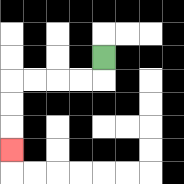{'start': '[4, 2]', 'end': '[0, 6]', 'path_directions': 'D,L,L,L,L,D,D,D', 'path_coordinates': '[[4, 2], [4, 3], [3, 3], [2, 3], [1, 3], [0, 3], [0, 4], [0, 5], [0, 6]]'}